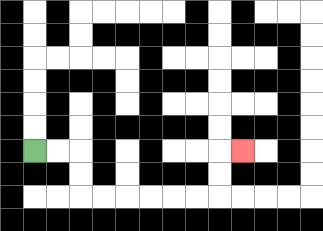{'start': '[1, 6]', 'end': '[10, 6]', 'path_directions': 'R,R,D,D,R,R,R,R,R,R,U,U,R', 'path_coordinates': '[[1, 6], [2, 6], [3, 6], [3, 7], [3, 8], [4, 8], [5, 8], [6, 8], [7, 8], [8, 8], [9, 8], [9, 7], [9, 6], [10, 6]]'}